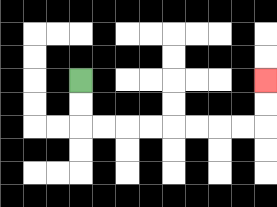{'start': '[3, 3]', 'end': '[11, 3]', 'path_directions': 'D,D,R,R,R,R,R,R,R,R,U,U', 'path_coordinates': '[[3, 3], [3, 4], [3, 5], [4, 5], [5, 5], [6, 5], [7, 5], [8, 5], [9, 5], [10, 5], [11, 5], [11, 4], [11, 3]]'}